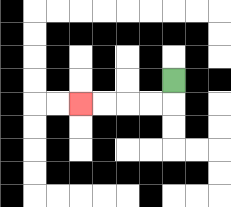{'start': '[7, 3]', 'end': '[3, 4]', 'path_directions': 'D,L,L,L,L', 'path_coordinates': '[[7, 3], [7, 4], [6, 4], [5, 4], [4, 4], [3, 4]]'}